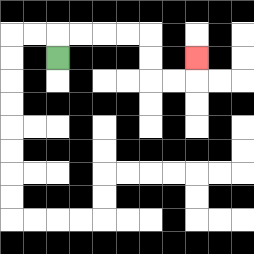{'start': '[2, 2]', 'end': '[8, 2]', 'path_directions': 'U,R,R,R,R,D,D,R,R,U', 'path_coordinates': '[[2, 2], [2, 1], [3, 1], [4, 1], [5, 1], [6, 1], [6, 2], [6, 3], [7, 3], [8, 3], [8, 2]]'}